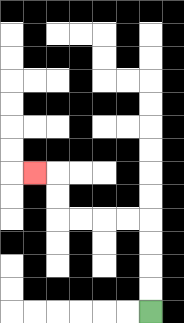{'start': '[6, 13]', 'end': '[1, 7]', 'path_directions': 'U,U,U,U,L,L,L,L,U,U,L', 'path_coordinates': '[[6, 13], [6, 12], [6, 11], [6, 10], [6, 9], [5, 9], [4, 9], [3, 9], [2, 9], [2, 8], [2, 7], [1, 7]]'}